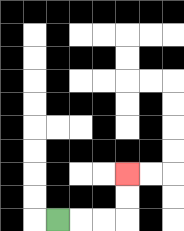{'start': '[2, 9]', 'end': '[5, 7]', 'path_directions': 'R,R,R,U,U', 'path_coordinates': '[[2, 9], [3, 9], [4, 9], [5, 9], [5, 8], [5, 7]]'}